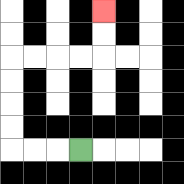{'start': '[3, 6]', 'end': '[4, 0]', 'path_directions': 'L,L,L,U,U,U,U,R,R,R,R,U,U', 'path_coordinates': '[[3, 6], [2, 6], [1, 6], [0, 6], [0, 5], [0, 4], [0, 3], [0, 2], [1, 2], [2, 2], [3, 2], [4, 2], [4, 1], [4, 0]]'}